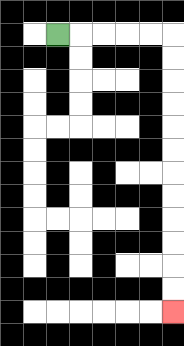{'start': '[2, 1]', 'end': '[7, 13]', 'path_directions': 'R,R,R,R,R,D,D,D,D,D,D,D,D,D,D,D,D', 'path_coordinates': '[[2, 1], [3, 1], [4, 1], [5, 1], [6, 1], [7, 1], [7, 2], [7, 3], [7, 4], [7, 5], [7, 6], [7, 7], [7, 8], [7, 9], [7, 10], [7, 11], [7, 12], [7, 13]]'}